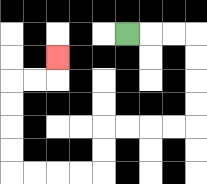{'start': '[5, 1]', 'end': '[2, 2]', 'path_directions': 'R,R,R,D,D,D,D,L,L,L,L,D,D,L,L,L,L,U,U,U,U,R,R,U', 'path_coordinates': '[[5, 1], [6, 1], [7, 1], [8, 1], [8, 2], [8, 3], [8, 4], [8, 5], [7, 5], [6, 5], [5, 5], [4, 5], [4, 6], [4, 7], [3, 7], [2, 7], [1, 7], [0, 7], [0, 6], [0, 5], [0, 4], [0, 3], [1, 3], [2, 3], [2, 2]]'}